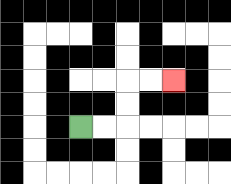{'start': '[3, 5]', 'end': '[7, 3]', 'path_directions': 'R,R,U,U,R,R', 'path_coordinates': '[[3, 5], [4, 5], [5, 5], [5, 4], [5, 3], [6, 3], [7, 3]]'}